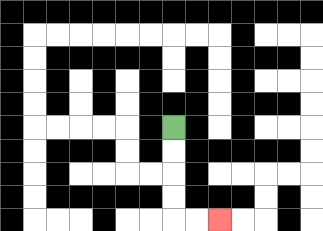{'start': '[7, 5]', 'end': '[9, 9]', 'path_directions': 'D,D,D,D,R,R', 'path_coordinates': '[[7, 5], [7, 6], [7, 7], [7, 8], [7, 9], [8, 9], [9, 9]]'}